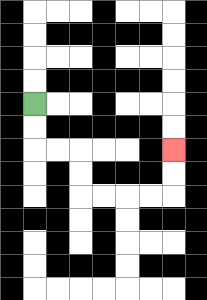{'start': '[1, 4]', 'end': '[7, 6]', 'path_directions': 'D,D,R,R,D,D,R,R,R,R,U,U', 'path_coordinates': '[[1, 4], [1, 5], [1, 6], [2, 6], [3, 6], [3, 7], [3, 8], [4, 8], [5, 8], [6, 8], [7, 8], [7, 7], [7, 6]]'}